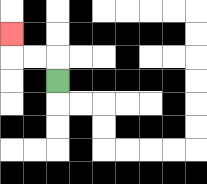{'start': '[2, 3]', 'end': '[0, 1]', 'path_directions': 'U,L,L,U', 'path_coordinates': '[[2, 3], [2, 2], [1, 2], [0, 2], [0, 1]]'}